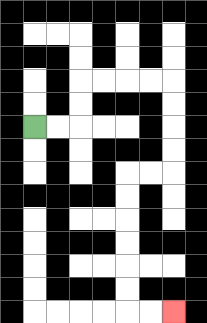{'start': '[1, 5]', 'end': '[7, 13]', 'path_directions': 'R,R,U,U,R,R,R,R,D,D,D,D,L,L,D,D,D,D,D,D,R,R', 'path_coordinates': '[[1, 5], [2, 5], [3, 5], [3, 4], [3, 3], [4, 3], [5, 3], [6, 3], [7, 3], [7, 4], [7, 5], [7, 6], [7, 7], [6, 7], [5, 7], [5, 8], [5, 9], [5, 10], [5, 11], [5, 12], [5, 13], [6, 13], [7, 13]]'}